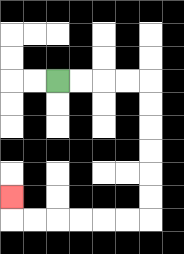{'start': '[2, 3]', 'end': '[0, 8]', 'path_directions': 'R,R,R,R,D,D,D,D,D,D,L,L,L,L,L,L,U', 'path_coordinates': '[[2, 3], [3, 3], [4, 3], [5, 3], [6, 3], [6, 4], [6, 5], [6, 6], [6, 7], [6, 8], [6, 9], [5, 9], [4, 9], [3, 9], [2, 9], [1, 9], [0, 9], [0, 8]]'}